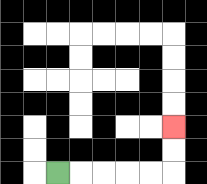{'start': '[2, 7]', 'end': '[7, 5]', 'path_directions': 'R,R,R,R,R,U,U', 'path_coordinates': '[[2, 7], [3, 7], [4, 7], [5, 7], [6, 7], [7, 7], [7, 6], [7, 5]]'}